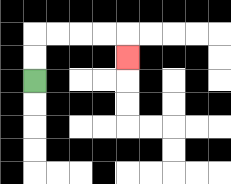{'start': '[1, 3]', 'end': '[5, 2]', 'path_directions': 'U,U,R,R,R,R,D', 'path_coordinates': '[[1, 3], [1, 2], [1, 1], [2, 1], [3, 1], [4, 1], [5, 1], [5, 2]]'}